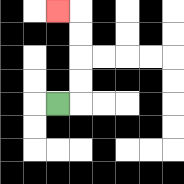{'start': '[2, 4]', 'end': '[2, 0]', 'path_directions': 'R,U,U,U,U,L', 'path_coordinates': '[[2, 4], [3, 4], [3, 3], [3, 2], [3, 1], [3, 0], [2, 0]]'}